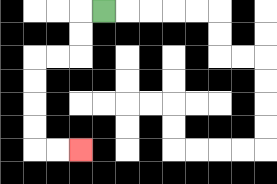{'start': '[4, 0]', 'end': '[3, 6]', 'path_directions': 'L,D,D,L,L,D,D,D,D,R,R', 'path_coordinates': '[[4, 0], [3, 0], [3, 1], [3, 2], [2, 2], [1, 2], [1, 3], [1, 4], [1, 5], [1, 6], [2, 6], [3, 6]]'}